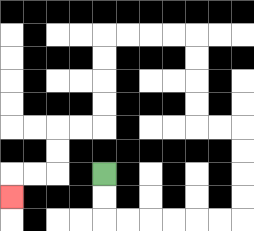{'start': '[4, 7]', 'end': '[0, 8]', 'path_directions': 'D,D,R,R,R,R,R,R,U,U,U,U,L,L,U,U,U,U,L,L,L,L,D,D,D,D,L,L,D,D,L,L,D', 'path_coordinates': '[[4, 7], [4, 8], [4, 9], [5, 9], [6, 9], [7, 9], [8, 9], [9, 9], [10, 9], [10, 8], [10, 7], [10, 6], [10, 5], [9, 5], [8, 5], [8, 4], [8, 3], [8, 2], [8, 1], [7, 1], [6, 1], [5, 1], [4, 1], [4, 2], [4, 3], [4, 4], [4, 5], [3, 5], [2, 5], [2, 6], [2, 7], [1, 7], [0, 7], [0, 8]]'}